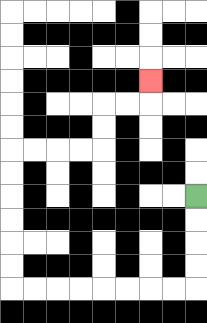{'start': '[8, 8]', 'end': '[6, 3]', 'path_directions': 'D,D,D,D,L,L,L,L,L,L,L,L,U,U,U,U,U,U,R,R,R,R,U,U,R,R,U', 'path_coordinates': '[[8, 8], [8, 9], [8, 10], [8, 11], [8, 12], [7, 12], [6, 12], [5, 12], [4, 12], [3, 12], [2, 12], [1, 12], [0, 12], [0, 11], [0, 10], [0, 9], [0, 8], [0, 7], [0, 6], [1, 6], [2, 6], [3, 6], [4, 6], [4, 5], [4, 4], [5, 4], [6, 4], [6, 3]]'}